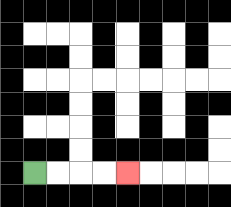{'start': '[1, 7]', 'end': '[5, 7]', 'path_directions': 'R,R,R,R', 'path_coordinates': '[[1, 7], [2, 7], [3, 7], [4, 7], [5, 7]]'}